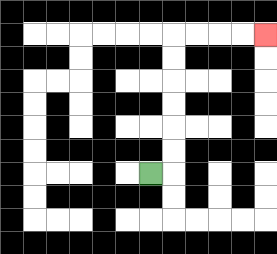{'start': '[6, 7]', 'end': '[11, 1]', 'path_directions': 'R,U,U,U,U,U,U,R,R,R,R', 'path_coordinates': '[[6, 7], [7, 7], [7, 6], [7, 5], [7, 4], [7, 3], [7, 2], [7, 1], [8, 1], [9, 1], [10, 1], [11, 1]]'}